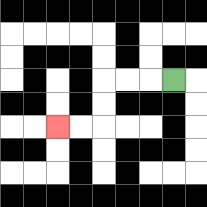{'start': '[7, 3]', 'end': '[2, 5]', 'path_directions': 'L,L,L,D,D,L,L', 'path_coordinates': '[[7, 3], [6, 3], [5, 3], [4, 3], [4, 4], [4, 5], [3, 5], [2, 5]]'}